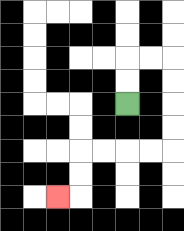{'start': '[5, 4]', 'end': '[2, 8]', 'path_directions': 'U,U,R,R,D,D,D,D,L,L,L,L,D,D,L', 'path_coordinates': '[[5, 4], [5, 3], [5, 2], [6, 2], [7, 2], [7, 3], [7, 4], [7, 5], [7, 6], [6, 6], [5, 6], [4, 6], [3, 6], [3, 7], [3, 8], [2, 8]]'}